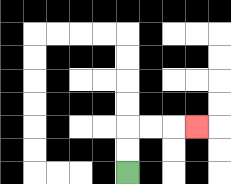{'start': '[5, 7]', 'end': '[8, 5]', 'path_directions': 'U,U,R,R,R', 'path_coordinates': '[[5, 7], [5, 6], [5, 5], [6, 5], [7, 5], [8, 5]]'}